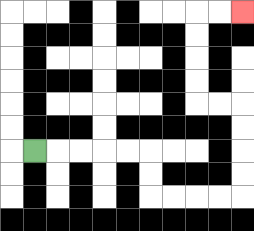{'start': '[1, 6]', 'end': '[10, 0]', 'path_directions': 'R,R,R,R,R,D,D,R,R,R,R,U,U,U,U,L,L,U,U,U,U,R,R', 'path_coordinates': '[[1, 6], [2, 6], [3, 6], [4, 6], [5, 6], [6, 6], [6, 7], [6, 8], [7, 8], [8, 8], [9, 8], [10, 8], [10, 7], [10, 6], [10, 5], [10, 4], [9, 4], [8, 4], [8, 3], [8, 2], [8, 1], [8, 0], [9, 0], [10, 0]]'}